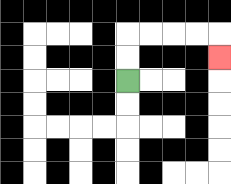{'start': '[5, 3]', 'end': '[9, 2]', 'path_directions': 'U,U,R,R,R,R,D', 'path_coordinates': '[[5, 3], [5, 2], [5, 1], [6, 1], [7, 1], [8, 1], [9, 1], [9, 2]]'}